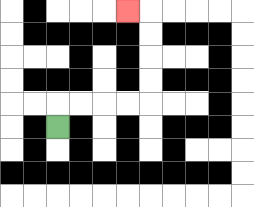{'start': '[2, 5]', 'end': '[5, 0]', 'path_directions': 'U,R,R,R,R,U,U,U,U,L', 'path_coordinates': '[[2, 5], [2, 4], [3, 4], [4, 4], [5, 4], [6, 4], [6, 3], [6, 2], [6, 1], [6, 0], [5, 0]]'}